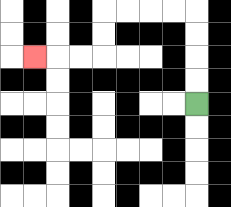{'start': '[8, 4]', 'end': '[1, 2]', 'path_directions': 'U,U,U,U,L,L,L,L,D,D,L,L,L', 'path_coordinates': '[[8, 4], [8, 3], [8, 2], [8, 1], [8, 0], [7, 0], [6, 0], [5, 0], [4, 0], [4, 1], [4, 2], [3, 2], [2, 2], [1, 2]]'}